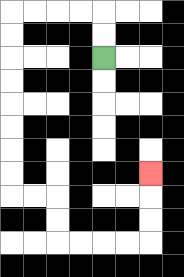{'start': '[4, 2]', 'end': '[6, 7]', 'path_directions': 'U,U,L,L,L,L,D,D,D,D,D,D,D,D,R,R,D,D,R,R,R,R,U,U,U', 'path_coordinates': '[[4, 2], [4, 1], [4, 0], [3, 0], [2, 0], [1, 0], [0, 0], [0, 1], [0, 2], [0, 3], [0, 4], [0, 5], [0, 6], [0, 7], [0, 8], [1, 8], [2, 8], [2, 9], [2, 10], [3, 10], [4, 10], [5, 10], [6, 10], [6, 9], [6, 8], [6, 7]]'}